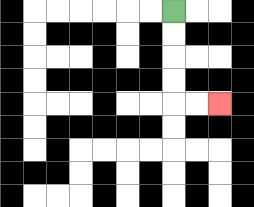{'start': '[7, 0]', 'end': '[9, 4]', 'path_directions': 'D,D,D,D,R,R', 'path_coordinates': '[[7, 0], [7, 1], [7, 2], [7, 3], [7, 4], [8, 4], [9, 4]]'}